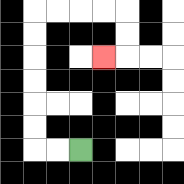{'start': '[3, 6]', 'end': '[4, 2]', 'path_directions': 'L,L,U,U,U,U,U,U,R,R,R,R,D,D,L', 'path_coordinates': '[[3, 6], [2, 6], [1, 6], [1, 5], [1, 4], [1, 3], [1, 2], [1, 1], [1, 0], [2, 0], [3, 0], [4, 0], [5, 0], [5, 1], [5, 2], [4, 2]]'}